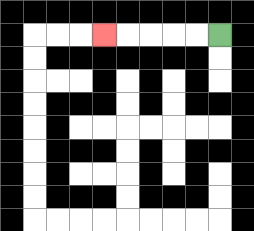{'start': '[9, 1]', 'end': '[4, 1]', 'path_directions': 'L,L,L,L,L', 'path_coordinates': '[[9, 1], [8, 1], [7, 1], [6, 1], [5, 1], [4, 1]]'}